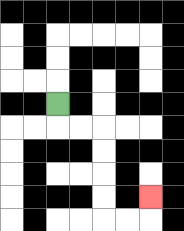{'start': '[2, 4]', 'end': '[6, 8]', 'path_directions': 'D,R,R,D,D,D,D,R,R,U', 'path_coordinates': '[[2, 4], [2, 5], [3, 5], [4, 5], [4, 6], [4, 7], [4, 8], [4, 9], [5, 9], [6, 9], [6, 8]]'}